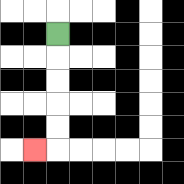{'start': '[2, 1]', 'end': '[1, 6]', 'path_directions': 'D,D,D,D,D,L', 'path_coordinates': '[[2, 1], [2, 2], [2, 3], [2, 4], [2, 5], [2, 6], [1, 6]]'}